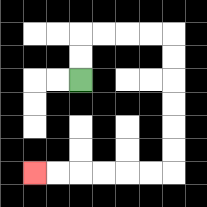{'start': '[3, 3]', 'end': '[1, 7]', 'path_directions': 'U,U,R,R,R,R,D,D,D,D,D,D,L,L,L,L,L,L', 'path_coordinates': '[[3, 3], [3, 2], [3, 1], [4, 1], [5, 1], [6, 1], [7, 1], [7, 2], [7, 3], [7, 4], [7, 5], [7, 6], [7, 7], [6, 7], [5, 7], [4, 7], [3, 7], [2, 7], [1, 7]]'}